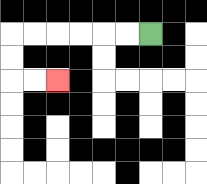{'start': '[6, 1]', 'end': '[2, 3]', 'path_directions': 'L,L,L,L,L,L,D,D,R,R', 'path_coordinates': '[[6, 1], [5, 1], [4, 1], [3, 1], [2, 1], [1, 1], [0, 1], [0, 2], [0, 3], [1, 3], [2, 3]]'}